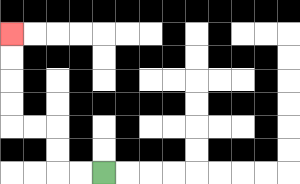{'start': '[4, 7]', 'end': '[0, 1]', 'path_directions': 'L,L,U,U,L,L,U,U,U,U', 'path_coordinates': '[[4, 7], [3, 7], [2, 7], [2, 6], [2, 5], [1, 5], [0, 5], [0, 4], [0, 3], [0, 2], [0, 1]]'}